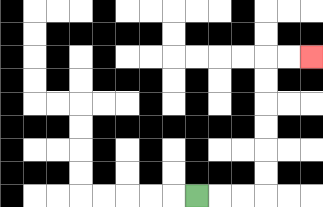{'start': '[8, 8]', 'end': '[13, 2]', 'path_directions': 'R,R,R,U,U,U,U,U,U,R,R', 'path_coordinates': '[[8, 8], [9, 8], [10, 8], [11, 8], [11, 7], [11, 6], [11, 5], [11, 4], [11, 3], [11, 2], [12, 2], [13, 2]]'}